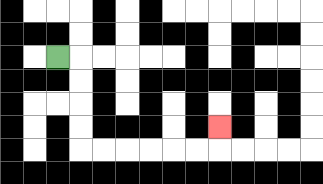{'start': '[2, 2]', 'end': '[9, 5]', 'path_directions': 'R,D,D,D,D,R,R,R,R,R,R,U', 'path_coordinates': '[[2, 2], [3, 2], [3, 3], [3, 4], [3, 5], [3, 6], [4, 6], [5, 6], [6, 6], [7, 6], [8, 6], [9, 6], [9, 5]]'}